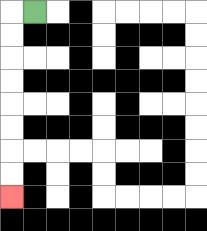{'start': '[1, 0]', 'end': '[0, 8]', 'path_directions': 'L,D,D,D,D,D,D,D,D', 'path_coordinates': '[[1, 0], [0, 0], [0, 1], [0, 2], [0, 3], [0, 4], [0, 5], [0, 6], [0, 7], [0, 8]]'}